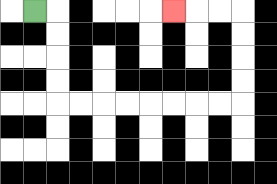{'start': '[1, 0]', 'end': '[7, 0]', 'path_directions': 'R,D,D,D,D,R,R,R,R,R,R,R,R,U,U,U,U,L,L,L', 'path_coordinates': '[[1, 0], [2, 0], [2, 1], [2, 2], [2, 3], [2, 4], [3, 4], [4, 4], [5, 4], [6, 4], [7, 4], [8, 4], [9, 4], [10, 4], [10, 3], [10, 2], [10, 1], [10, 0], [9, 0], [8, 0], [7, 0]]'}